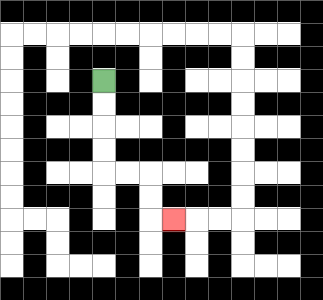{'start': '[4, 3]', 'end': '[7, 9]', 'path_directions': 'D,D,D,D,R,R,D,D,R', 'path_coordinates': '[[4, 3], [4, 4], [4, 5], [4, 6], [4, 7], [5, 7], [6, 7], [6, 8], [6, 9], [7, 9]]'}